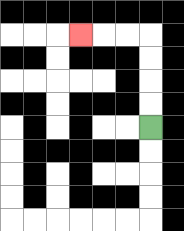{'start': '[6, 5]', 'end': '[3, 1]', 'path_directions': 'U,U,U,U,L,L,L', 'path_coordinates': '[[6, 5], [6, 4], [6, 3], [6, 2], [6, 1], [5, 1], [4, 1], [3, 1]]'}